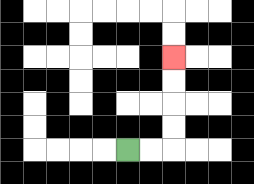{'start': '[5, 6]', 'end': '[7, 2]', 'path_directions': 'R,R,U,U,U,U', 'path_coordinates': '[[5, 6], [6, 6], [7, 6], [7, 5], [7, 4], [7, 3], [7, 2]]'}